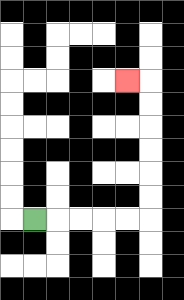{'start': '[1, 9]', 'end': '[5, 3]', 'path_directions': 'R,R,R,R,R,U,U,U,U,U,U,L', 'path_coordinates': '[[1, 9], [2, 9], [3, 9], [4, 9], [5, 9], [6, 9], [6, 8], [6, 7], [6, 6], [6, 5], [6, 4], [6, 3], [5, 3]]'}